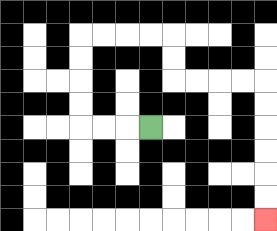{'start': '[6, 5]', 'end': '[11, 9]', 'path_directions': 'L,L,L,U,U,U,U,R,R,R,R,D,D,R,R,R,R,D,D,D,D,D,D', 'path_coordinates': '[[6, 5], [5, 5], [4, 5], [3, 5], [3, 4], [3, 3], [3, 2], [3, 1], [4, 1], [5, 1], [6, 1], [7, 1], [7, 2], [7, 3], [8, 3], [9, 3], [10, 3], [11, 3], [11, 4], [11, 5], [11, 6], [11, 7], [11, 8], [11, 9]]'}